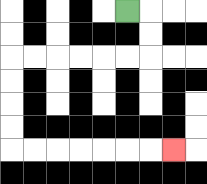{'start': '[5, 0]', 'end': '[7, 6]', 'path_directions': 'R,D,D,L,L,L,L,L,L,D,D,D,D,R,R,R,R,R,R,R', 'path_coordinates': '[[5, 0], [6, 0], [6, 1], [6, 2], [5, 2], [4, 2], [3, 2], [2, 2], [1, 2], [0, 2], [0, 3], [0, 4], [0, 5], [0, 6], [1, 6], [2, 6], [3, 6], [4, 6], [5, 6], [6, 6], [7, 6]]'}